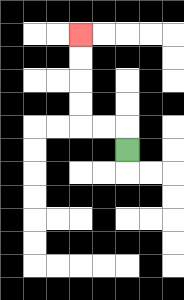{'start': '[5, 6]', 'end': '[3, 1]', 'path_directions': 'U,L,L,U,U,U,U', 'path_coordinates': '[[5, 6], [5, 5], [4, 5], [3, 5], [3, 4], [3, 3], [3, 2], [3, 1]]'}